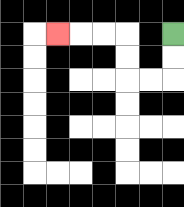{'start': '[7, 1]', 'end': '[2, 1]', 'path_directions': 'D,D,L,L,U,U,L,L,L', 'path_coordinates': '[[7, 1], [7, 2], [7, 3], [6, 3], [5, 3], [5, 2], [5, 1], [4, 1], [3, 1], [2, 1]]'}